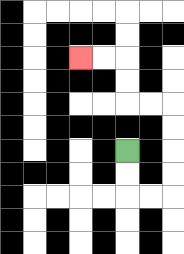{'start': '[5, 6]', 'end': '[3, 2]', 'path_directions': 'D,D,R,R,U,U,U,U,L,L,U,U,L,L', 'path_coordinates': '[[5, 6], [5, 7], [5, 8], [6, 8], [7, 8], [7, 7], [7, 6], [7, 5], [7, 4], [6, 4], [5, 4], [5, 3], [5, 2], [4, 2], [3, 2]]'}